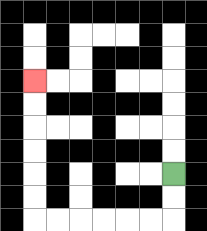{'start': '[7, 7]', 'end': '[1, 3]', 'path_directions': 'D,D,L,L,L,L,L,L,U,U,U,U,U,U', 'path_coordinates': '[[7, 7], [7, 8], [7, 9], [6, 9], [5, 9], [4, 9], [3, 9], [2, 9], [1, 9], [1, 8], [1, 7], [1, 6], [1, 5], [1, 4], [1, 3]]'}